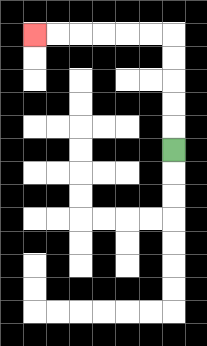{'start': '[7, 6]', 'end': '[1, 1]', 'path_directions': 'U,U,U,U,U,L,L,L,L,L,L', 'path_coordinates': '[[7, 6], [7, 5], [7, 4], [7, 3], [7, 2], [7, 1], [6, 1], [5, 1], [4, 1], [3, 1], [2, 1], [1, 1]]'}